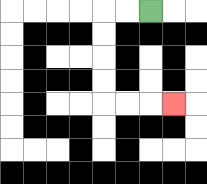{'start': '[6, 0]', 'end': '[7, 4]', 'path_directions': 'L,L,D,D,D,D,R,R,R', 'path_coordinates': '[[6, 0], [5, 0], [4, 0], [4, 1], [4, 2], [4, 3], [4, 4], [5, 4], [6, 4], [7, 4]]'}